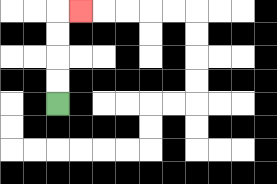{'start': '[2, 4]', 'end': '[3, 0]', 'path_directions': 'U,U,U,U,R', 'path_coordinates': '[[2, 4], [2, 3], [2, 2], [2, 1], [2, 0], [3, 0]]'}